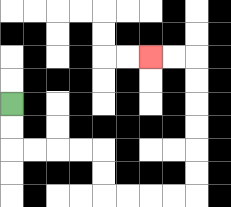{'start': '[0, 4]', 'end': '[6, 2]', 'path_directions': 'D,D,R,R,R,R,D,D,R,R,R,R,U,U,U,U,U,U,L,L', 'path_coordinates': '[[0, 4], [0, 5], [0, 6], [1, 6], [2, 6], [3, 6], [4, 6], [4, 7], [4, 8], [5, 8], [6, 8], [7, 8], [8, 8], [8, 7], [8, 6], [8, 5], [8, 4], [8, 3], [8, 2], [7, 2], [6, 2]]'}